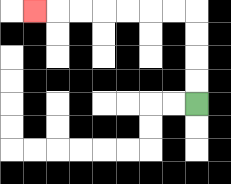{'start': '[8, 4]', 'end': '[1, 0]', 'path_directions': 'U,U,U,U,L,L,L,L,L,L,L', 'path_coordinates': '[[8, 4], [8, 3], [8, 2], [8, 1], [8, 0], [7, 0], [6, 0], [5, 0], [4, 0], [3, 0], [2, 0], [1, 0]]'}